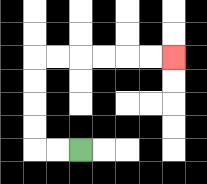{'start': '[3, 6]', 'end': '[7, 2]', 'path_directions': 'L,L,U,U,U,U,R,R,R,R,R,R', 'path_coordinates': '[[3, 6], [2, 6], [1, 6], [1, 5], [1, 4], [1, 3], [1, 2], [2, 2], [3, 2], [4, 2], [5, 2], [6, 2], [7, 2]]'}